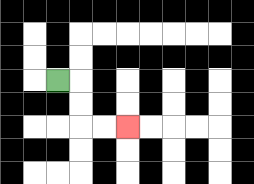{'start': '[2, 3]', 'end': '[5, 5]', 'path_directions': 'R,D,D,R,R', 'path_coordinates': '[[2, 3], [3, 3], [3, 4], [3, 5], [4, 5], [5, 5]]'}